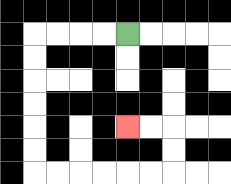{'start': '[5, 1]', 'end': '[5, 5]', 'path_directions': 'L,L,L,L,D,D,D,D,D,D,R,R,R,R,R,R,U,U,L,L', 'path_coordinates': '[[5, 1], [4, 1], [3, 1], [2, 1], [1, 1], [1, 2], [1, 3], [1, 4], [1, 5], [1, 6], [1, 7], [2, 7], [3, 7], [4, 7], [5, 7], [6, 7], [7, 7], [7, 6], [7, 5], [6, 5], [5, 5]]'}